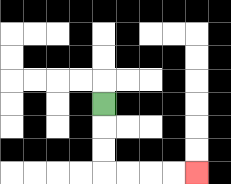{'start': '[4, 4]', 'end': '[8, 7]', 'path_directions': 'D,D,D,R,R,R,R', 'path_coordinates': '[[4, 4], [4, 5], [4, 6], [4, 7], [5, 7], [6, 7], [7, 7], [8, 7]]'}